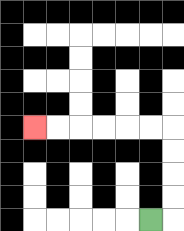{'start': '[6, 9]', 'end': '[1, 5]', 'path_directions': 'R,U,U,U,U,L,L,L,L,L,L', 'path_coordinates': '[[6, 9], [7, 9], [7, 8], [7, 7], [7, 6], [7, 5], [6, 5], [5, 5], [4, 5], [3, 5], [2, 5], [1, 5]]'}